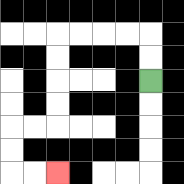{'start': '[6, 3]', 'end': '[2, 7]', 'path_directions': 'U,U,L,L,L,L,D,D,D,D,L,L,D,D,R,R', 'path_coordinates': '[[6, 3], [6, 2], [6, 1], [5, 1], [4, 1], [3, 1], [2, 1], [2, 2], [2, 3], [2, 4], [2, 5], [1, 5], [0, 5], [0, 6], [0, 7], [1, 7], [2, 7]]'}